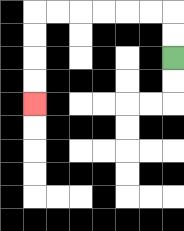{'start': '[7, 2]', 'end': '[1, 4]', 'path_directions': 'U,U,L,L,L,L,L,L,D,D,D,D', 'path_coordinates': '[[7, 2], [7, 1], [7, 0], [6, 0], [5, 0], [4, 0], [3, 0], [2, 0], [1, 0], [1, 1], [1, 2], [1, 3], [1, 4]]'}